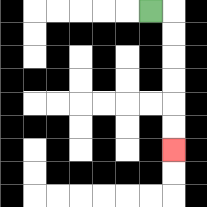{'start': '[6, 0]', 'end': '[7, 6]', 'path_directions': 'R,D,D,D,D,D,D', 'path_coordinates': '[[6, 0], [7, 0], [7, 1], [7, 2], [7, 3], [7, 4], [7, 5], [7, 6]]'}